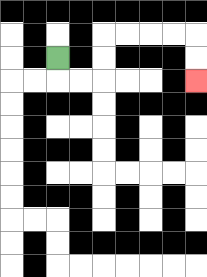{'start': '[2, 2]', 'end': '[8, 3]', 'path_directions': 'D,R,R,U,U,R,R,R,R,D,D', 'path_coordinates': '[[2, 2], [2, 3], [3, 3], [4, 3], [4, 2], [4, 1], [5, 1], [6, 1], [7, 1], [8, 1], [8, 2], [8, 3]]'}